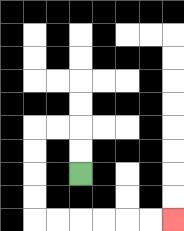{'start': '[3, 7]', 'end': '[7, 9]', 'path_directions': 'U,U,L,L,D,D,D,D,R,R,R,R,R,R', 'path_coordinates': '[[3, 7], [3, 6], [3, 5], [2, 5], [1, 5], [1, 6], [1, 7], [1, 8], [1, 9], [2, 9], [3, 9], [4, 9], [5, 9], [6, 9], [7, 9]]'}